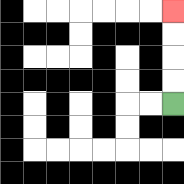{'start': '[7, 4]', 'end': '[7, 0]', 'path_directions': 'U,U,U,U', 'path_coordinates': '[[7, 4], [7, 3], [7, 2], [7, 1], [7, 0]]'}